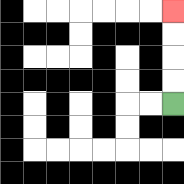{'start': '[7, 4]', 'end': '[7, 0]', 'path_directions': 'U,U,U,U', 'path_coordinates': '[[7, 4], [7, 3], [7, 2], [7, 1], [7, 0]]'}